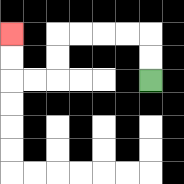{'start': '[6, 3]', 'end': '[0, 1]', 'path_directions': 'U,U,L,L,L,L,D,D,L,L,U,U', 'path_coordinates': '[[6, 3], [6, 2], [6, 1], [5, 1], [4, 1], [3, 1], [2, 1], [2, 2], [2, 3], [1, 3], [0, 3], [0, 2], [0, 1]]'}